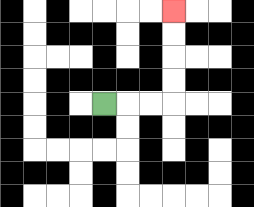{'start': '[4, 4]', 'end': '[7, 0]', 'path_directions': 'R,R,R,U,U,U,U', 'path_coordinates': '[[4, 4], [5, 4], [6, 4], [7, 4], [7, 3], [7, 2], [7, 1], [7, 0]]'}